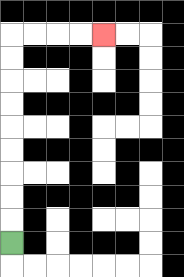{'start': '[0, 10]', 'end': '[4, 1]', 'path_directions': 'U,U,U,U,U,U,U,U,U,R,R,R,R', 'path_coordinates': '[[0, 10], [0, 9], [0, 8], [0, 7], [0, 6], [0, 5], [0, 4], [0, 3], [0, 2], [0, 1], [1, 1], [2, 1], [3, 1], [4, 1]]'}